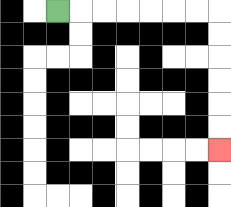{'start': '[2, 0]', 'end': '[9, 6]', 'path_directions': 'R,R,R,R,R,R,R,D,D,D,D,D,D', 'path_coordinates': '[[2, 0], [3, 0], [4, 0], [5, 0], [6, 0], [7, 0], [8, 0], [9, 0], [9, 1], [9, 2], [9, 3], [9, 4], [9, 5], [9, 6]]'}